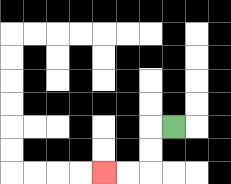{'start': '[7, 5]', 'end': '[4, 7]', 'path_directions': 'L,D,D,L,L', 'path_coordinates': '[[7, 5], [6, 5], [6, 6], [6, 7], [5, 7], [4, 7]]'}